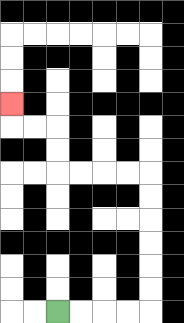{'start': '[2, 13]', 'end': '[0, 4]', 'path_directions': 'R,R,R,R,U,U,U,U,U,U,L,L,L,L,U,U,L,L,U', 'path_coordinates': '[[2, 13], [3, 13], [4, 13], [5, 13], [6, 13], [6, 12], [6, 11], [6, 10], [6, 9], [6, 8], [6, 7], [5, 7], [4, 7], [3, 7], [2, 7], [2, 6], [2, 5], [1, 5], [0, 5], [0, 4]]'}